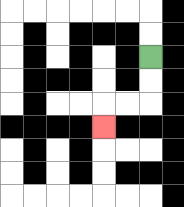{'start': '[6, 2]', 'end': '[4, 5]', 'path_directions': 'D,D,L,L,D', 'path_coordinates': '[[6, 2], [6, 3], [6, 4], [5, 4], [4, 4], [4, 5]]'}